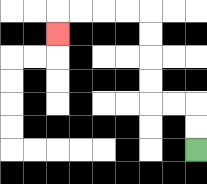{'start': '[8, 6]', 'end': '[2, 1]', 'path_directions': 'U,U,L,L,U,U,U,U,L,L,L,L,D', 'path_coordinates': '[[8, 6], [8, 5], [8, 4], [7, 4], [6, 4], [6, 3], [6, 2], [6, 1], [6, 0], [5, 0], [4, 0], [3, 0], [2, 0], [2, 1]]'}